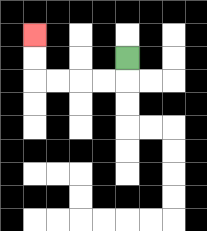{'start': '[5, 2]', 'end': '[1, 1]', 'path_directions': 'D,L,L,L,L,U,U', 'path_coordinates': '[[5, 2], [5, 3], [4, 3], [3, 3], [2, 3], [1, 3], [1, 2], [1, 1]]'}